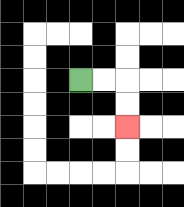{'start': '[3, 3]', 'end': '[5, 5]', 'path_directions': 'R,R,D,D', 'path_coordinates': '[[3, 3], [4, 3], [5, 3], [5, 4], [5, 5]]'}